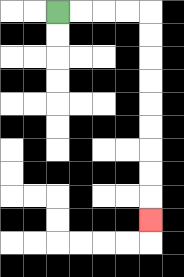{'start': '[2, 0]', 'end': '[6, 9]', 'path_directions': 'R,R,R,R,D,D,D,D,D,D,D,D,D', 'path_coordinates': '[[2, 0], [3, 0], [4, 0], [5, 0], [6, 0], [6, 1], [6, 2], [6, 3], [6, 4], [6, 5], [6, 6], [6, 7], [6, 8], [6, 9]]'}